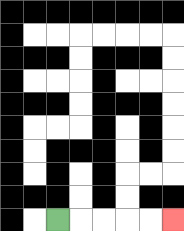{'start': '[2, 9]', 'end': '[7, 9]', 'path_directions': 'R,R,R,R,R', 'path_coordinates': '[[2, 9], [3, 9], [4, 9], [5, 9], [6, 9], [7, 9]]'}